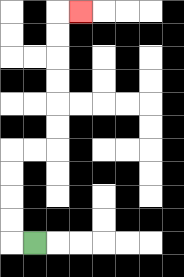{'start': '[1, 10]', 'end': '[3, 0]', 'path_directions': 'L,U,U,U,U,R,R,U,U,U,U,U,U,R', 'path_coordinates': '[[1, 10], [0, 10], [0, 9], [0, 8], [0, 7], [0, 6], [1, 6], [2, 6], [2, 5], [2, 4], [2, 3], [2, 2], [2, 1], [2, 0], [3, 0]]'}